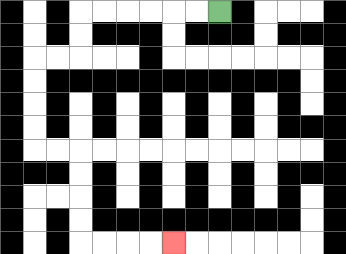{'start': '[9, 0]', 'end': '[7, 10]', 'path_directions': 'L,L,L,L,L,L,D,D,L,L,D,D,D,D,R,R,D,D,D,D,R,R,R,R', 'path_coordinates': '[[9, 0], [8, 0], [7, 0], [6, 0], [5, 0], [4, 0], [3, 0], [3, 1], [3, 2], [2, 2], [1, 2], [1, 3], [1, 4], [1, 5], [1, 6], [2, 6], [3, 6], [3, 7], [3, 8], [3, 9], [3, 10], [4, 10], [5, 10], [6, 10], [7, 10]]'}